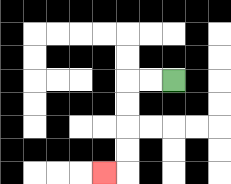{'start': '[7, 3]', 'end': '[4, 7]', 'path_directions': 'L,L,D,D,D,D,L', 'path_coordinates': '[[7, 3], [6, 3], [5, 3], [5, 4], [5, 5], [5, 6], [5, 7], [4, 7]]'}